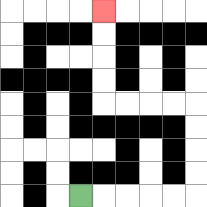{'start': '[3, 8]', 'end': '[4, 0]', 'path_directions': 'R,R,R,R,R,U,U,U,U,L,L,L,L,U,U,U,U', 'path_coordinates': '[[3, 8], [4, 8], [5, 8], [6, 8], [7, 8], [8, 8], [8, 7], [8, 6], [8, 5], [8, 4], [7, 4], [6, 4], [5, 4], [4, 4], [4, 3], [4, 2], [4, 1], [4, 0]]'}